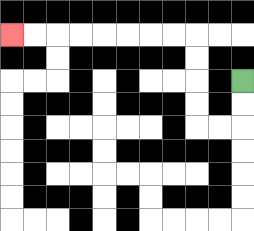{'start': '[10, 3]', 'end': '[0, 1]', 'path_directions': 'D,D,L,L,U,U,U,U,L,L,L,L,L,L,L,L', 'path_coordinates': '[[10, 3], [10, 4], [10, 5], [9, 5], [8, 5], [8, 4], [8, 3], [8, 2], [8, 1], [7, 1], [6, 1], [5, 1], [4, 1], [3, 1], [2, 1], [1, 1], [0, 1]]'}